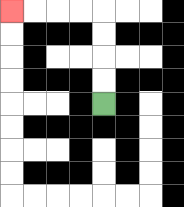{'start': '[4, 4]', 'end': '[0, 0]', 'path_directions': 'U,U,U,U,L,L,L,L', 'path_coordinates': '[[4, 4], [4, 3], [4, 2], [4, 1], [4, 0], [3, 0], [2, 0], [1, 0], [0, 0]]'}